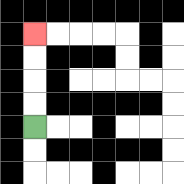{'start': '[1, 5]', 'end': '[1, 1]', 'path_directions': 'U,U,U,U', 'path_coordinates': '[[1, 5], [1, 4], [1, 3], [1, 2], [1, 1]]'}